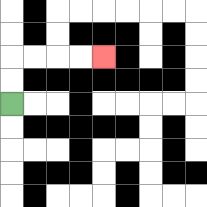{'start': '[0, 4]', 'end': '[4, 2]', 'path_directions': 'U,U,R,R,R,R', 'path_coordinates': '[[0, 4], [0, 3], [0, 2], [1, 2], [2, 2], [3, 2], [4, 2]]'}